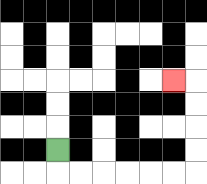{'start': '[2, 6]', 'end': '[7, 3]', 'path_directions': 'D,R,R,R,R,R,R,U,U,U,U,L', 'path_coordinates': '[[2, 6], [2, 7], [3, 7], [4, 7], [5, 7], [6, 7], [7, 7], [8, 7], [8, 6], [8, 5], [8, 4], [8, 3], [7, 3]]'}